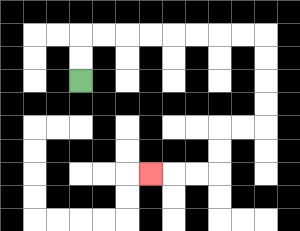{'start': '[3, 3]', 'end': '[6, 7]', 'path_directions': 'U,U,R,R,R,R,R,R,R,R,D,D,D,D,L,L,D,D,L,L,L', 'path_coordinates': '[[3, 3], [3, 2], [3, 1], [4, 1], [5, 1], [6, 1], [7, 1], [8, 1], [9, 1], [10, 1], [11, 1], [11, 2], [11, 3], [11, 4], [11, 5], [10, 5], [9, 5], [9, 6], [9, 7], [8, 7], [7, 7], [6, 7]]'}